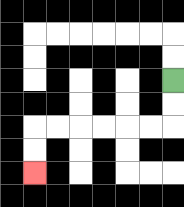{'start': '[7, 3]', 'end': '[1, 7]', 'path_directions': 'D,D,L,L,L,L,L,L,D,D', 'path_coordinates': '[[7, 3], [7, 4], [7, 5], [6, 5], [5, 5], [4, 5], [3, 5], [2, 5], [1, 5], [1, 6], [1, 7]]'}